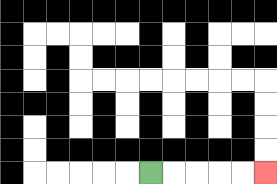{'start': '[6, 7]', 'end': '[11, 7]', 'path_directions': 'R,R,R,R,R', 'path_coordinates': '[[6, 7], [7, 7], [8, 7], [9, 7], [10, 7], [11, 7]]'}